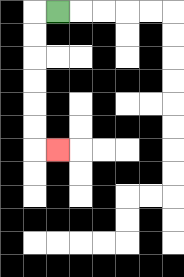{'start': '[2, 0]', 'end': '[2, 6]', 'path_directions': 'L,D,D,D,D,D,D,R', 'path_coordinates': '[[2, 0], [1, 0], [1, 1], [1, 2], [1, 3], [1, 4], [1, 5], [1, 6], [2, 6]]'}